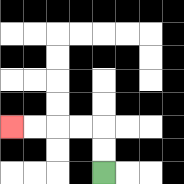{'start': '[4, 7]', 'end': '[0, 5]', 'path_directions': 'U,U,L,L,L,L', 'path_coordinates': '[[4, 7], [4, 6], [4, 5], [3, 5], [2, 5], [1, 5], [0, 5]]'}